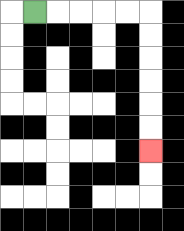{'start': '[1, 0]', 'end': '[6, 6]', 'path_directions': 'R,R,R,R,R,D,D,D,D,D,D', 'path_coordinates': '[[1, 0], [2, 0], [3, 0], [4, 0], [5, 0], [6, 0], [6, 1], [6, 2], [6, 3], [6, 4], [6, 5], [6, 6]]'}